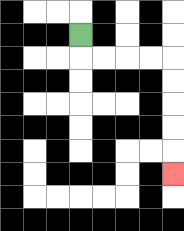{'start': '[3, 1]', 'end': '[7, 7]', 'path_directions': 'D,R,R,R,R,D,D,D,D,D', 'path_coordinates': '[[3, 1], [3, 2], [4, 2], [5, 2], [6, 2], [7, 2], [7, 3], [7, 4], [7, 5], [7, 6], [7, 7]]'}